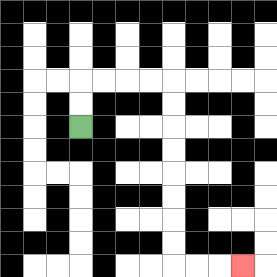{'start': '[3, 5]', 'end': '[10, 11]', 'path_directions': 'U,U,R,R,R,R,D,D,D,D,D,D,D,D,R,R,R', 'path_coordinates': '[[3, 5], [3, 4], [3, 3], [4, 3], [5, 3], [6, 3], [7, 3], [7, 4], [7, 5], [7, 6], [7, 7], [7, 8], [7, 9], [7, 10], [7, 11], [8, 11], [9, 11], [10, 11]]'}